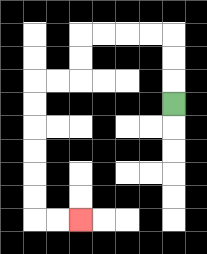{'start': '[7, 4]', 'end': '[3, 9]', 'path_directions': 'U,U,U,L,L,L,L,D,D,L,L,D,D,D,D,D,D,R,R', 'path_coordinates': '[[7, 4], [7, 3], [7, 2], [7, 1], [6, 1], [5, 1], [4, 1], [3, 1], [3, 2], [3, 3], [2, 3], [1, 3], [1, 4], [1, 5], [1, 6], [1, 7], [1, 8], [1, 9], [2, 9], [3, 9]]'}